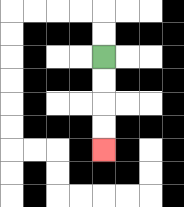{'start': '[4, 2]', 'end': '[4, 6]', 'path_directions': 'D,D,D,D', 'path_coordinates': '[[4, 2], [4, 3], [4, 4], [4, 5], [4, 6]]'}